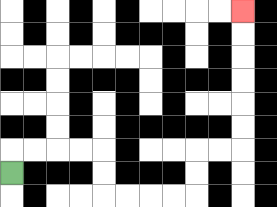{'start': '[0, 7]', 'end': '[10, 0]', 'path_directions': 'U,R,R,R,R,D,D,R,R,R,R,U,U,R,R,U,U,U,U,U,U', 'path_coordinates': '[[0, 7], [0, 6], [1, 6], [2, 6], [3, 6], [4, 6], [4, 7], [4, 8], [5, 8], [6, 8], [7, 8], [8, 8], [8, 7], [8, 6], [9, 6], [10, 6], [10, 5], [10, 4], [10, 3], [10, 2], [10, 1], [10, 0]]'}